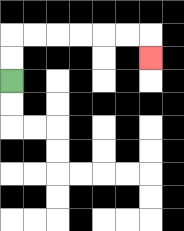{'start': '[0, 3]', 'end': '[6, 2]', 'path_directions': 'U,U,R,R,R,R,R,R,D', 'path_coordinates': '[[0, 3], [0, 2], [0, 1], [1, 1], [2, 1], [3, 1], [4, 1], [5, 1], [6, 1], [6, 2]]'}